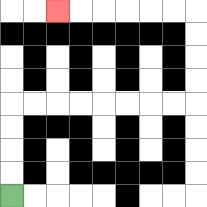{'start': '[0, 8]', 'end': '[2, 0]', 'path_directions': 'U,U,U,U,R,R,R,R,R,R,R,R,U,U,U,U,L,L,L,L,L,L', 'path_coordinates': '[[0, 8], [0, 7], [0, 6], [0, 5], [0, 4], [1, 4], [2, 4], [3, 4], [4, 4], [5, 4], [6, 4], [7, 4], [8, 4], [8, 3], [8, 2], [8, 1], [8, 0], [7, 0], [6, 0], [5, 0], [4, 0], [3, 0], [2, 0]]'}